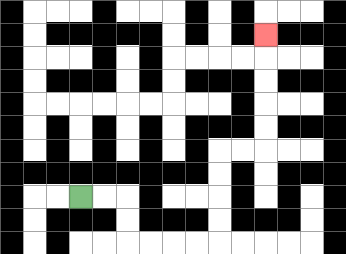{'start': '[3, 8]', 'end': '[11, 1]', 'path_directions': 'R,R,D,D,R,R,R,R,U,U,U,U,R,R,U,U,U,U,U', 'path_coordinates': '[[3, 8], [4, 8], [5, 8], [5, 9], [5, 10], [6, 10], [7, 10], [8, 10], [9, 10], [9, 9], [9, 8], [9, 7], [9, 6], [10, 6], [11, 6], [11, 5], [11, 4], [11, 3], [11, 2], [11, 1]]'}